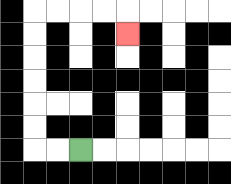{'start': '[3, 6]', 'end': '[5, 1]', 'path_directions': 'L,L,U,U,U,U,U,U,R,R,R,R,D', 'path_coordinates': '[[3, 6], [2, 6], [1, 6], [1, 5], [1, 4], [1, 3], [1, 2], [1, 1], [1, 0], [2, 0], [3, 0], [4, 0], [5, 0], [5, 1]]'}